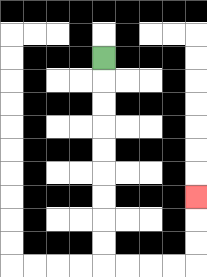{'start': '[4, 2]', 'end': '[8, 8]', 'path_directions': 'D,D,D,D,D,D,D,D,D,R,R,R,R,U,U,U', 'path_coordinates': '[[4, 2], [4, 3], [4, 4], [4, 5], [4, 6], [4, 7], [4, 8], [4, 9], [4, 10], [4, 11], [5, 11], [6, 11], [7, 11], [8, 11], [8, 10], [8, 9], [8, 8]]'}